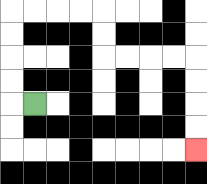{'start': '[1, 4]', 'end': '[8, 6]', 'path_directions': 'L,U,U,U,U,R,R,R,R,D,D,R,R,R,R,D,D,D,D', 'path_coordinates': '[[1, 4], [0, 4], [0, 3], [0, 2], [0, 1], [0, 0], [1, 0], [2, 0], [3, 0], [4, 0], [4, 1], [4, 2], [5, 2], [6, 2], [7, 2], [8, 2], [8, 3], [8, 4], [8, 5], [8, 6]]'}